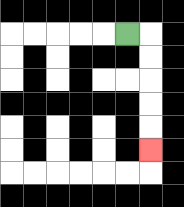{'start': '[5, 1]', 'end': '[6, 6]', 'path_directions': 'R,D,D,D,D,D', 'path_coordinates': '[[5, 1], [6, 1], [6, 2], [6, 3], [6, 4], [6, 5], [6, 6]]'}